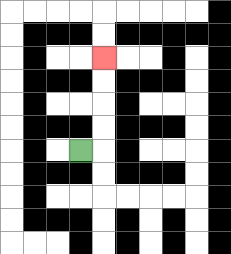{'start': '[3, 6]', 'end': '[4, 2]', 'path_directions': 'R,U,U,U,U', 'path_coordinates': '[[3, 6], [4, 6], [4, 5], [4, 4], [4, 3], [4, 2]]'}